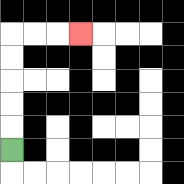{'start': '[0, 6]', 'end': '[3, 1]', 'path_directions': 'U,U,U,U,U,R,R,R', 'path_coordinates': '[[0, 6], [0, 5], [0, 4], [0, 3], [0, 2], [0, 1], [1, 1], [2, 1], [3, 1]]'}